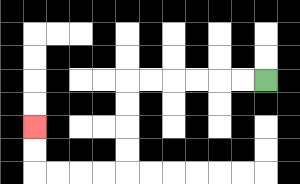{'start': '[11, 3]', 'end': '[1, 5]', 'path_directions': 'L,L,L,L,L,L,D,D,D,D,L,L,L,L,U,U', 'path_coordinates': '[[11, 3], [10, 3], [9, 3], [8, 3], [7, 3], [6, 3], [5, 3], [5, 4], [5, 5], [5, 6], [5, 7], [4, 7], [3, 7], [2, 7], [1, 7], [1, 6], [1, 5]]'}